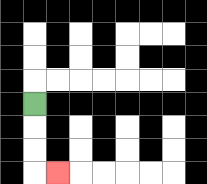{'start': '[1, 4]', 'end': '[2, 7]', 'path_directions': 'D,D,D,R', 'path_coordinates': '[[1, 4], [1, 5], [1, 6], [1, 7], [2, 7]]'}